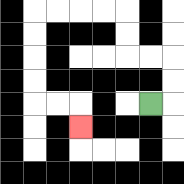{'start': '[6, 4]', 'end': '[3, 5]', 'path_directions': 'R,U,U,L,L,U,U,L,L,L,L,D,D,D,D,R,R,D', 'path_coordinates': '[[6, 4], [7, 4], [7, 3], [7, 2], [6, 2], [5, 2], [5, 1], [5, 0], [4, 0], [3, 0], [2, 0], [1, 0], [1, 1], [1, 2], [1, 3], [1, 4], [2, 4], [3, 4], [3, 5]]'}